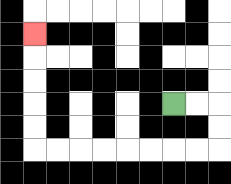{'start': '[7, 4]', 'end': '[1, 1]', 'path_directions': 'R,R,D,D,L,L,L,L,L,L,L,L,U,U,U,U,U', 'path_coordinates': '[[7, 4], [8, 4], [9, 4], [9, 5], [9, 6], [8, 6], [7, 6], [6, 6], [5, 6], [4, 6], [3, 6], [2, 6], [1, 6], [1, 5], [1, 4], [1, 3], [1, 2], [1, 1]]'}